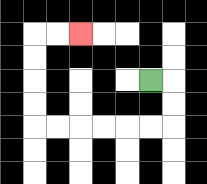{'start': '[6, 3]', 'end': '[3, 1]', 'path_directions': 'R,D,D,L,L,L,L,L,L,U,U,U,U,R,R', 'path_coordinates': '[[6, 3], [7, 3], [7, 4], [7, 5], [6, 5], [5, 5], [4, 5], [3, 5], [2, 5], [1, 5], [1, 4], [1, 3], [1, 2], [1, 1], [2, 1], [3, 1]]'}